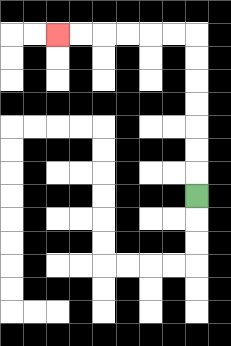{'start': '[8, 8]', 'end': '[2, 1]', 'path_directions': 'U,U,U,U,U,U,U,L,L,L,L,L,L', 'path_coordinates': '[[8, 8], [8, 7], [8, 6], [8, 5], [8, 4], [8, 3], [8, 2], [8, 1], [7, 1], [6, 1], [5, 1], [4, 1], [3, 1], [2, 1]]'}